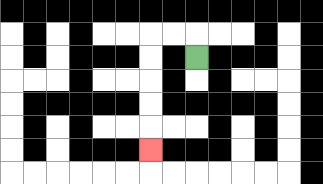{'start': '[8, 2]', 'end': '[6, 6]', 'path_directions': 'U,L,L,D,D,D,D,D', 'path_coordinates': '[[8, 2], [8, 1], [7, 1], [6, 1], [6, 2], [6, 3], [6, 4], [6, 5], [6, 6]]'}